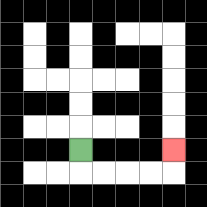{'start': '[3, 6]', 'end': '[7, 6]', 'path_directions': 'D,R,R,R,R,U', 'path_coordinates': '[[3, 6], [3, 7], [4, 7], [5, 7], [6, 7], [7, 7], [7, 6]]'}